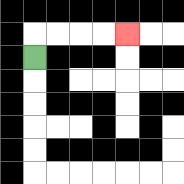{'start': '[1, 2]', 'end': '[5, 1]', 'path_directions': 'U,R,R,R,R', 'path_coordinates': '[[1, 2], [1, 1], [2, 1], [3, 1], [4, 1], [5, 1]]'}